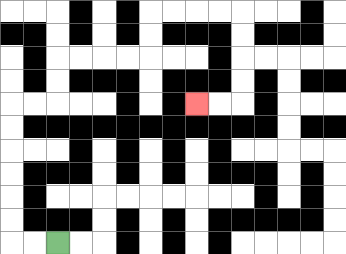{'start': '[2, 10]', 'end': '[8, 4]', 'path_directions': 'L,L,U,U,U,U,U,U,R,R,U,U,R,R,R,R,U,U,R,R,R,R,D,D,D,D,L,L', 'path_coordinates': '[[2, 10], [1, 10], [0, 10], [0, 9], [0, 8], [0, 7], [0, 6], [0, 5], [0, 4], [1, 4], [2, 4], [2, 3], [2, 2], [3, 2], [4, 2], [5, 2], [6, 2], [6, 1], [6, 0], [7, 0], [8, 0], [9, 0], [10, 0], [10, 1], [10, 2], [10, 3], [10, 4], [9, 4], [8, 4]]'}